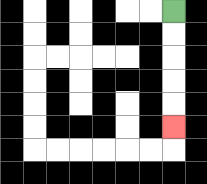{'start': '[7, 0]', 'end': '[7, 5]', 'path_directions': 'D,D,D,D,D', 'path_coordinates': '[[7, 0], [7, 1], [7, 2], [7, 3], [7, 4], [7, 5]]'}